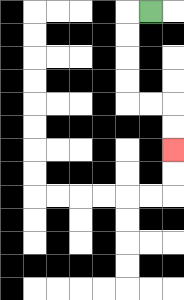{'start': '[6, 0]', 'end': '[7, 6]', 'path_directions': 'L,D,D,D,D,R,R,D,D', 'path_coordinates': '[[6, 0], [5, 0], [5, 1], [5, 2], [5, 3], [5, 4], [6, 4], [7, 4], [7, 5], [7, 6]]'}